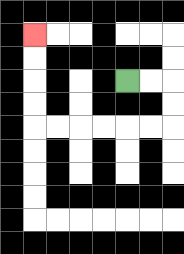{'start': '[5, 3]', 'end': '[1, 1]', 'path_directions': 'R,R,D,D,L,L,L,L,L,L,U,U,U,U', 'path_coordinates': '[[5, 3], [6, 3], [7, 3], [7, 4], [7, 5], [6, 5], [5, 5], [4, 5], [3, 5], [2, 5], [1, 5], [1, 4], [1, 3], [1, 2], [1, 1]]'}